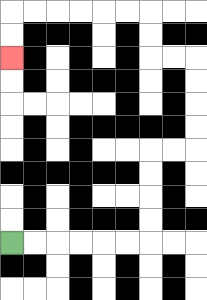{'start': '[0, 10]', 'end': '[0, 2]', 'path_directions': 'R,R,R,R,R,R,U,U,U,U,R,R,U,U,U,U,L,L,U,U,L,L,L,L,L,L,D,D', 'path_coordinates': '[[0, 10], [1, 10], [2, 10], [3, 10], [4, 10], [5, 10], [6, 10], [6, 9], [6, 8], [6, 7], [6, 6], [7, 6], [8, 6], [8, 5], [8, 4], [8, 3], [8, 2], [7, 2], [6, 2], [6, 1], [6, 0], [5, 0], [4, 0], [3, 0], [2, 0], [1, 0], [0, 0], [0, 1], [0, 2]]'}